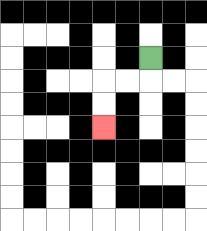{'start': '[6, 2]', 'end': '[4, 5]', 'path_directions': 'D,L,L,D,D', 'path_coordinates': '[[6, 2], [6, 3], [5, 3], [4, 3], [4, 4], [4, 5]]'}